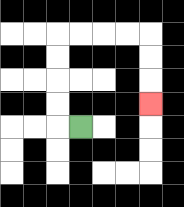{'start': '[3, 5]', 'end': '[6, 4]', 'path_directions': 'L,U,U,U,U,R,R,R,R,D,D,D', 'path_coordinates': '[[3, 5], [2, 5], [2, 4], [2, 3], [2, 2], [2, 1], [3, 1], [4, 1], [5, 1], [6, 1], [6, 2], [6, 3], [6, 4]]'}